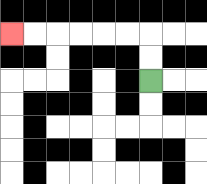{'start': '[6, 3]', 'end': '[0, 1]', 'path_directions': 'U,U,L,L,L,L,L,L', 'path_coordinates': '[[6, 3], [6, 2], [6, 1], [5, 1], [4, 1], [3, 1], [2, 1], [1, 1], [0, 1]]'}